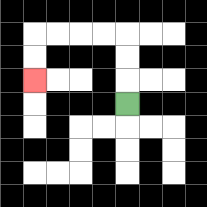{'start': '[5, 4]', 'end': '[1, 3]', 'path_directions': 'U,U,U,L,L,L,L,D,D', 'path_coordinates': '[[5, 4], [5, 3], [5, 2], [5, 1], [4, 1], [3, 1], [2, 1], [1, 1], [1, 2], [1, 3]]'}